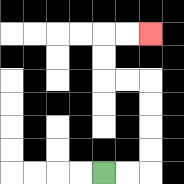{'start': '[4, 7]', 'end': '[6, 1]', 'path_directions': 'R,R,U,U,U,U,L,L,U,U,R,R', 'path_coordinates': '[[4, 7], [5, 7], [6, 7], [6, 6], [6, 5], [6, 4], [6, 3], [5, 3], [4, 3], [4, 2], [4, 1], [5, 1], [6, 1]]'}